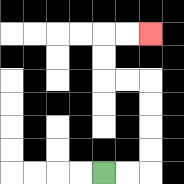{'start': '[4, 7]', 'end': '[6, 1]', 'path_directions': 'R,R,U,U,U,U,L,L,U,U,R,R', 'path_coordinates': '[[4, 7], [5, 7], [6, 7], [6, 6], [6, 5], [6, 4], [6, 3], [5, 3], [4, 3], [4, 2], [4, 1], [5, 1], [6, 1]]'}